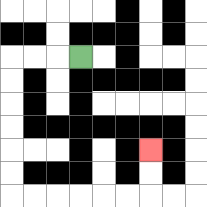{'start': '[3, 2]', 'end': '[6, 6]', 'path_directions': 'L,L,L,D,D,D,D,D,D,R,R,R,R,R,R,U,U', 'path_coordinates': '[[3, 2], [2, 2], [1, 2], [0, 2], [0, 3], [0, 4], [0, 5], [0, 6], [0, 7], [0, 8], [1, 8], [2, 8], [3, 8], [4, 8], [5, 8], [6, 8], [6, 7], [6, 6]]'}